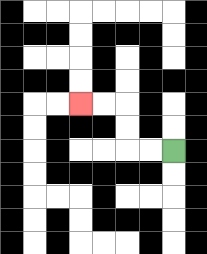{'start': '[7, 6]', 'end': '[3, 4]', 'path_directions': 'L,L,U,U,L,L', 'path_coordinates': '[[7, 6], [6, 6], [5, 6], [5, 5], [5, 4], [4, 4], [3, 4]]'}